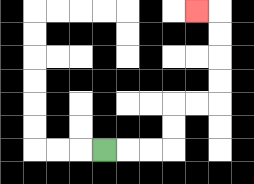{'start': '[4, 6]', 'end': '[8, 0]', 'path_directions': 'R,R,R,U,U,R,R,U,U,U,U,L', 'path_coordinates': '[[4, 6], [5, 6], [6, 6], [7, 6], [7, 5], [7, 4], [8, 4], [9, 4], [9, 3], [9, 2], [9, 1], [9, 0], [8, 0]]'}